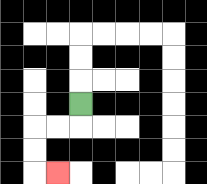{'start': '[3, 4]', 'end': '[2, 7]', 'path_directions': 'D,L,L,D,D,R', 'path_coordinates': '[[3, 4], [3, 5], [2, 5], [1, 5], [1, 6], [1, 7], [2, 7]]'}